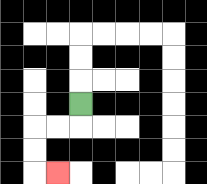{'start': '[3, 4]', 'end': '[2, 7]', 'path_directions': 'D,L,L,D,D,R', 'path_coordinates': '[[3, 4], [3, 5], [2, 5], [1, 5], [1, 6], [1, 7], [2, 7]]'}